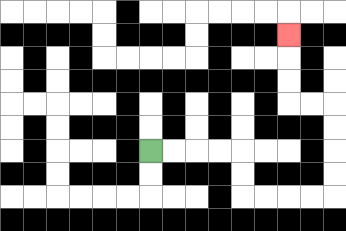{'start': '[6, 6]', 'end': '[12, 1]', 'path_directions': 'R,R,R,R,D,D,R,R,R,R,U,U,U,U,L,L,U,U,U', 'path_coordinates': '[[6, 6], [7, 6], [8, 6], [9, 6], [10, 6], [10, 7], [10, 8], [11, 8], [12, 8], [13, 8], [14, 8], [14, 7], [14, 6], [14, 5], [14, 4], [13, 4], [12, 4], [12, 3], [12, 2], [12, 1]]'}